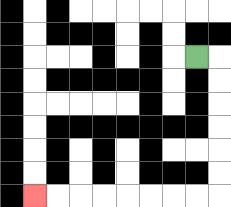{'start': '[8, 2]', 'end': '[1, 8]', 'path_directions': 'R,D,D,D,D,D,D,L,L,L,L,L,L,L,L', 'path_coordinates': '[[8, 2], [9, 2], [9, 3], [9, 4], [9, 5], [9, 6], [9, 7], [9, 8], [8, 8], [7, 8], [6, 8], [5, 8], [4, 8], [3, 8], [2, 8], [1, 8]]'}